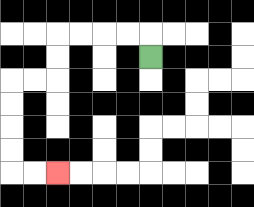{'start': '[6, 2]', 'end': '[2, 7]', 'path_directions': 'U,L,L,L,L,D,D,L,L,D,D,D,D,R,R', 'path_coordinates': '[[6, 2], [6, 1], [5, 1], [4, 1], [3, 1], [2, 1], [2, 2], [2, 3], [1, 3], [0, 3], [0, 4], [0, 5], [0, 6], [0, 7], [1, 7], [2, 7]]'}